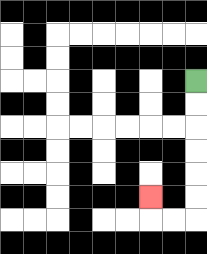{'start': '[8, 3]', 'end': '[6, 8]', 'path_directions': 'D,D,D,D,D,D,L,L,U', 'path_coordinates': '[[8, 3], [8, 4], [8, 5], [8, 6], [8, 7], [8, 8], [8, 9], [7, 9], [6, 9], [6, 8]]'}